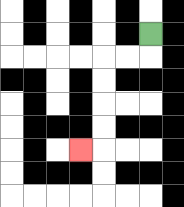{'start': '[6, 1]', 'end': '[3, 6]', 'path_directions': 'D,L,L,D,D,D,D,L', 'path_coordinates': '[[6, 1], [6, 2], [5, 2], [4, 2], [4, 3], [4, 4], [4, 5], [4, 6], [3, 6]]'}